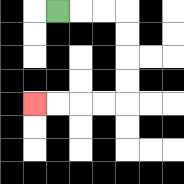{'start': '[2, 0]', 'end': '[1, 4]', 'path_directions': 'R,R,R,D,D,D,D,L,L,L,L', 'path_coordinates': '[[2, 0], [3, 0], [4, 0], [5, 0], [5, 1], [5, 2], [5, 3], [5, 4], [4, 4], [3, 4], [2, 4], [1, 4]]'}